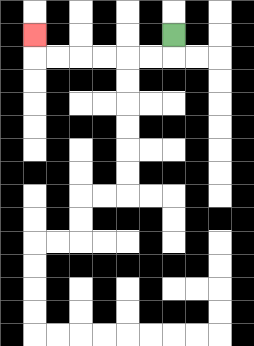{'start': '[7, 1]', 'end': '[1, 1]', 'path_directions': 'D,L,L,L,L,L,L,U', 'path_coordinates': '[[7, 1], [7, 2], [6, 2], [5, 2], [4, 2], [3, 2], [2, 2], [1, 2], [1, 1]]'}